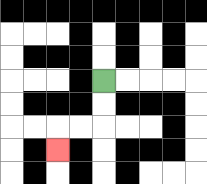{'start': '[4, 3]', 'end': '[2, 6]', 'path_directions': 'D,D,L,L,D', 'path_coordinates': '[[4, 3], [4, 4], [4, 5], [3, 5], [2, 5], [2, 6]]'}